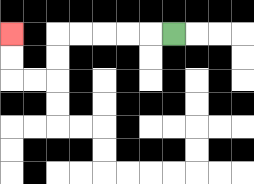{'start': '[7, 1]', 'end': '[0, 1]', 'path_directions': 'L,L,L,L,L,D,D,L,L,U,U', 'path_coordinates': '[[7, 1], [6, 1], [5, 1], [4, 1], [3, 1], [2, 1], [2, 2], [2, 3], [1, 3], [0, 3], [0, 2], [0, 1]]'}